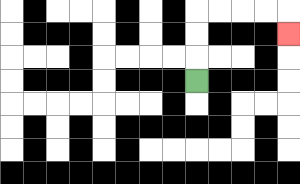{'start': '[8, 3]', 'end': '[12, 1]', 'path_directions': 'U,U,U,R,R,R,R,D', 'path_coordinates': '[[8, 3], [8, 2], [8, 1], [8, 0], [9, 0], [10, 0], [11, 0], [12, 0], [12, 1]]'}